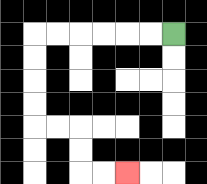{'start': '[7, 1]', 'end': '[5, 7]', 'path_directions': 'L,L,L,L,L,L,D,D,D,D,R,R,D,D,R,R', 'path_coordinates': '[[7, 1], [6, 1], [5, 1], [4, 1], [3, 1], [2, 1], [1, 1], [1, 2], [1, 3], [1, 4], [1, 5], [2, 5], [3, 5], [3, 6], [3, 7], [4, 7], [5, 7]]'}